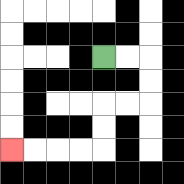{'start': '[4, 2]', 'end': '[0, 6]', 'path_directions': 'R,R,D,D,L,L,D,D,L,L,L,L', 'path_coordinates': '[[4, 2], [5, 2], [6, 2], [6, 3], [6, 4], [5, 4], [4, 4], [4, 5], [4, 6], [3, 6], [2, 6], [1, 6], [0, 6]]'}